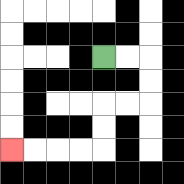{'start': '[4, 2]', 'end': '[0, 6]', 'path_directions': 'R,R,D,D,L,L,D,D,L,L,L,L', 'path_coordinates': '[[4, 2], [5, 2], [6, 2], [6, 3], [6, 4], [5, 4], [4, 4], [4, 5], [4, 6], [3, 6], [2, 6], [1, 6], [0, 6]]'}